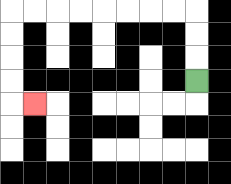{'start': '[8, 3]', 'end': '[1, 4]', 'path_directions': 'U,U,U,L,L,L,L,L,L,L,L,D,D,D,D,R', 'path_coordinates': '[[8, 3], [8, 2], [8, 1], [8, 0], [7, 0], [6, 0], [5, 0], [4, 0], [3, 0], [2, 0], [1, 0], [0, 0], [0, 1], [0, 2], [0, 3], [0, 4], [1, 4]]'}